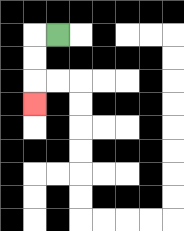{'start': '[2, 1]', 'end': '[1, 4]', 'path_directions': 'L,D,D,D', 'path_coordinates': '[[2, 1], [1, 1], [1, 2], [1, 3], [1, 4]]'}